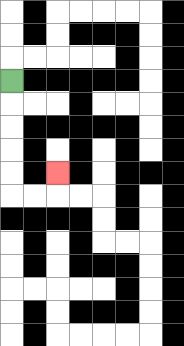{'start': '[0, 3]', 'end': '[2, 7]', 'path_directions': 'D,D,D,D,D,R,R,U', 'path_coordinates': '[[0, 3], [0, 4], [0, 5], [0, 6], [0, 7], [0, 8], [1, 8], [2, 8], [2, 7]]'}